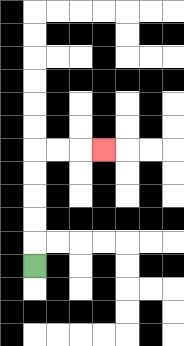{'start': '[1, 11]', 'end': '[4, 6]', 'path_directions': 'U,U,U,U,U,R,R,R', 'path_coordinates': '[[1, 11], [1, 10], [1, 9], [1, 8], [1, 7], [1, 6], [2, 6], [3, 6], [4, 6]]'}